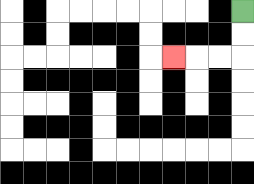{'start': '[10, 0]', 'end': '[7, 2]', 'path_directions': 'D,D,L,L,L', 'path_coordinates': '[[10, 0], [10, 1], [10, 2], [9, 2], [8, 2], [7, 2]]'}